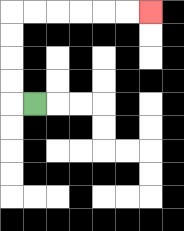{'start': '[1, 4]', 'end': '[6, 0]', 'path_directions': 'L,U,U,U,U,R,R,R,R,R,R', 'path_coordinates': '[[1, 4], [0, 4], [0, 3], [0, 2], [0, 1], [0, 0], [1, 0], [2, 0], [3, 0], [4, 0], [5, 0], [6, 0]]'}